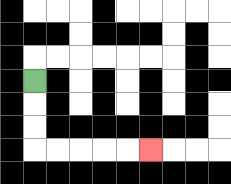{'start': '[1, 3]', 'end': '[6, 6]', 'path_directions': 'D,D,D,R,R,R,R,R', 'path_coordinates': '[[1, 3], [1, 4], [1, 5], [1, 6], [2, 6], [3, 6], [4, 6], [5, 6], [6, 6]]'}